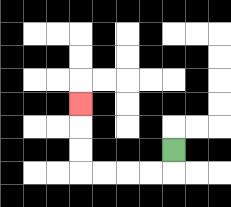{'start': '[7, 6]', 'end': '[3, 4]', 'path_directions': 'D,L,L,L,L,U,U,U', 'path_coordinates': '[[7, 6], [7, 7], [6, 7], [5, 7], [4, 7], [3, 7], [3, 6], [3, 5], [3, 4]]'}